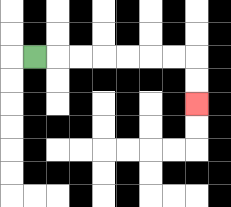{'start': '[1, 2]', 'end': '[8, 4]', 'path_directions': 'R,R,R,R,R,R,R,D,D', 'path_coordinates': '[[1, 2], [2, 2], [3, 2], [4, 2], [5, 2], [6, 2], [7, 2], [8, 2], [8, 3], [8, 4]]'}